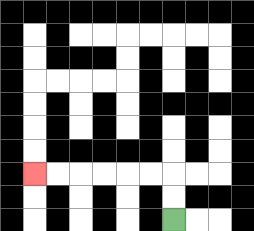{'start': '[7, 9]', 'end': '[1, 7]', 'path_directions': 'U,U,L,L,L,L,L,L', 'path_coordinates': '[[7, 9], [7, 8], [7, 7], [6, 7], [5, 7], [4, 7], [3, 7], [2, 7], [1, 7]]'}